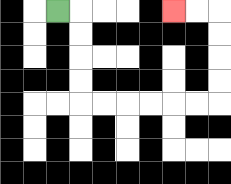{'start': '[2, 0]', 'end': '[7, 0]', 'path_directions': 'R,D,D,D,D,R,R,R,R,R,R,U,U,U,U,L,L', 'path_coordinates': '[[2, 0], [3, 0], [3, 1], [3, 2], [3, 3], [3, 4], [4, 4], [5, 4], [6, 4], [7, 4], [8, 4], [9, 4], [9, 3], [9, 2], [9, 1], [9, 0], [8, 0], [7, 0]]'}